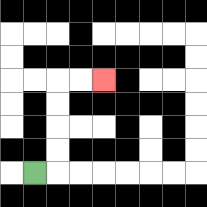{'start': '[1, 7]', 'end': '[4, 3]', 'path_directions': 'R,U,U,U,U,R,R', 'path_coordinates': '[[1, 7], [2, 7], [2, 6], [2, 5], [2, 4], [2, 3], [3, 3], [4, 3]]'}